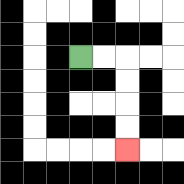{'start': '[3, 2]', 'end': '[5, 6]', 'path_directions': 'R,R,D,D,D,D', 'path_coordinates': '[[3, 2], [4, 2], [5, 2], [5, 3], [5, 4], [5, 5], [5, 6]]'}